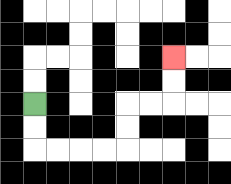{'start': '[1, 4]', 'end': '[7, 2]', 'path_directions': 'D,D,R,R,R,R,U,U,R,R,U,U', 'path_coordinates': '[[1, 4], [1, 5], [1, 6], [2, 6], [3, 6], [4, 6], [5, 6], [5, 5], [5, 4], [6, 4], [7, 4], [7, 3], [7, 2]]'}